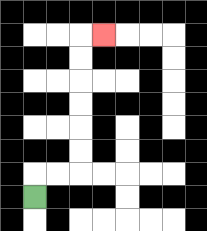{'start': '[1, 8]', 'end': '[4, 1]', 'path_directions': 'U,R,R,U,U,U,U,U,U,R', 'path_coordinates': '[[1, 8], [1, 7], [2, 7], [3, 7], [3, 6], [3, 5], [3, 4], [3, 3], [3, 2], [3, 1], [4, 1]]'}